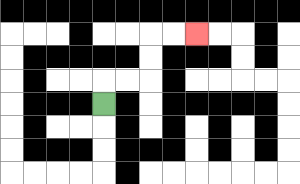{'start': '[4, 4]', 'end': '[8, 1]', 'path_directions': 'U,R,R,U,U,R,R', 'path_coordinates': '[[4, 4], [4, 3], [5, 3], [6, 3], [6, 2], [6, 1], [7, 1], [8, 1]]'}